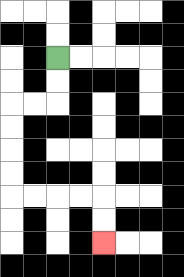{'start': '[2, 2]', 'end': '[4, 10]', 'path_directions': 'D,D,L,L,D,D,D,D,R,R,R,R,D,D', 'path_coordinates': '[[2, 2], [2, 3], [2, 4], [1, 4], [0, 4], [0, 5], [0, 6], [0, 7], [0, 8], [1, 8], [2, 8], [3, 8], [4, 8], [4, 9], [4, 10]]'}